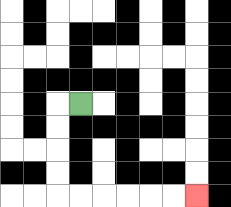{'start': '[3, 4]', 'end': '[8, 8]', 'path_directions': 'L,D,D,D,D,R,R,R,R,R,R', 'path_coordinates': '[[3, 4], [2, 4], [2, 5], [2, 6], [2, 7], [2, 8], [3, 8], [4, 8], [5, 8], [6, 8], [7, 8], [8, 8]]'}